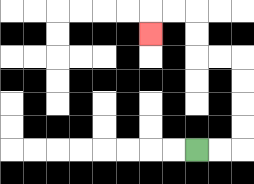{'start': '[8, 6]', 'end': '[6, 1]', 'path_directions': 'R,R,U,U,U,U,L,L,U,U,L,L,D', 'path_coordinates': '[[8, 6], [9, 6], [10, 6], [10, 5], [10, 4], [10, 3], [10, 2], [9, 2], [8, 2], [8, 1], [8, 0], [7, 0], [6, 0], [6, 1]]'}